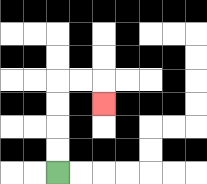{'start': '[2, 7]', 'end': '[4, 4]', 'path_directions': 'U,U,U,U,R,R,D', 'path_coordinates': '[[2, 7], [2, 6], [2, 5], [2, 4], [2, 3], [3, 3], [4, 3], [4, 4]]'}